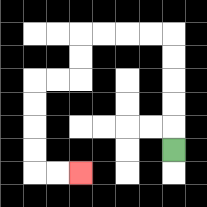{'start': '[7, 6]', 'end': '[3, 7]', 'path_directions': 'U,U,U,U,U,L,L,L,L,D,D,L,L,D,D,D,D,R,R', 'path_coordinates': '[[7, 6], [7, 5], [7, 4], [7, 3], [7, 2], [7, 1], [6, 1], [5, 1], [4, 1], [3, 1], [3, 2], [3, 3], [2, 3], [1, 3], [1, 4], [1, 5], [1, 6], [1, 7], [2, 7], [3, 7]]'}